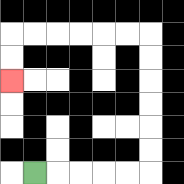{'start': '[1, 7]', 'end': '[0, 3]', 'path_directions': 'R,R,R,R,R,U,U,U,U,U,U,L,L,L,L,L,L,D,D', 'path_coordinates': '[[1, 7], [2, 7], [3, 7], [4, 7], [5, 7], [6, 7], [6, 6], [6, 5], [6, 4], [6, 3], [6, 2], [6, 1], [5, 1], [4, 1], [3, 1], [2, 1], [1, 1], [0, 1], [0, 2], [0, 3]]'}